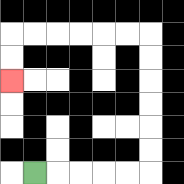{'start': '[1, 7]', 'end': '[0, 3]', 'path_directions': 'R,R,R,R,R,U,U,U,U,U,U,L,L,L,L,L,L,D,D', 'path_coordinates': '[[1, 7], [2, 7], [3, 7], [4, 7], [5, 7], [6, 7], [6, 6], [6, 5], [6, 4], [6, 3], [6, 2], [6, 1], [5, 1], [4, 1], [3, 1], [2, 1], [1, 1], [0, 1], [0, 2], [0, 3]]'}